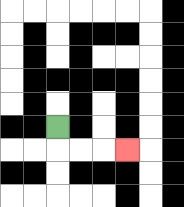{'start': '[2, 5]', 'end': '[5, 6]', 'path_directions': 'D,R,R,R', 'path_coordinates': '[[2, 5], [2, 6], [3, 6], [4, 6], [5, 6]]'}